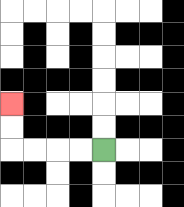{'start': '[4, 6]', 'end': '[0, 4]', 'path_directions': 'L,L,L,L,U,U', 'path_coordinates': '[[4, 6], [3, 6], [2, 6], [1, 6], [0, 6], [0, 5], [0, 4]]'}